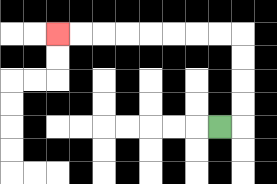{'start': '[9, 5]', 'end': '[2, 1]', 'path_directions': 'R,U,U,U,U,L,L,L,L,L,L,L,L', 'path_coordinates': '[[9, 5], [10, 5], [10, 4], [10, 3], [10, 2], [10, 1], [9, 1], [8, 1], [7, 1], [6, 1], [5, 1], [4, 1], [3, 1], [2, 1]]'}